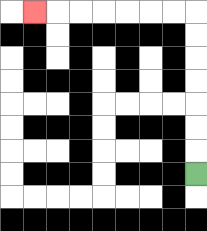{'start': '[8, 7]', 'end': '[1, 0]', 'path_directions': 'U,U,U,U,U,U,U,L,L,L,L,L,L,L', 'path_coordinates': '[[8, 7], [8, 6], [8, 5], [8, 4], [8, 3], [8, 2], [8, 1], [8, 0], [7, 0], [6, 0], [5, 0], [4, 0], [3, 0], [2, 0], [1, 0]]'}